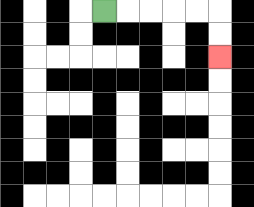{'start': '[4, 0]', 'end': '[9, 2]', 'path_directions': 'R,R,R,R,R,D,D', 'path_coordinates': '[[4, 0], [5, 0], [6, 0], [7, 0], [8, 0], [9, 0], [9, 1], [9, 2]]'}